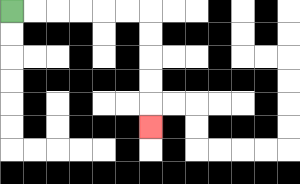{'start': '[0, 0]', 'end': '[6, 5]', 'path_directions': 'R,R,R,R,R,R,D,D,D,D,D', 'path_coordinates': '[[0, 0], [1, 0], [2, 0], [3, 0], [4, 0], [5, 0], [6, 0], [6, 1], [6, 2], [6, 3], [6, 4], [6, 5]]'}